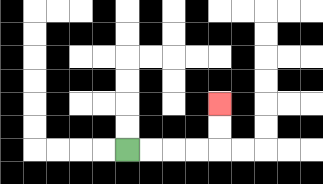{'start': '[5, 6]', 'end': '[9, 4]', 'path_directions': 'R,R,R,R,U,U', 'path_coordinates': '[[5, 6], [6, 6], [7, 6], [8, 6], [9, 6], [9, 5], [9, 4]]'}